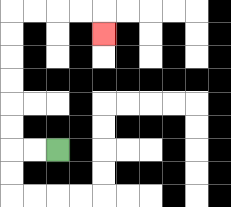{'start': '[2, 6]', 'end': '[4, 1]', 'path_directions': 'L,L,U,U,U,U,U,U,R,R,R,R,D', 'path_coordinates': '[[2, 6], [1, 6], [0, 6], [0, 5], [0, 4], [0, 3], [0, 2], [0, 1], [0, 0], [1, 0], [2, 0], [3, 0], [4, 0], [4, 1]]'}